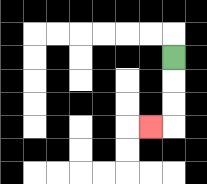{'start': '[7, 2]', 'end': '[6, 5]', 'path_directions': 'D,D,D,L', 'path_coordinates': '[[7, 2], [7, 3], [7, 4], [7, 5], [6, 5]]'}